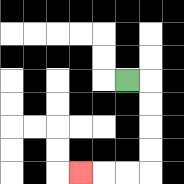{'start': '[5, 3]', 'end': '[3, 7]', 'path_directions': 'R,D,D,D,D,L,L,L', 'path_coordinates': '[[5, 3], [6, 3], [6, 4], [6, 5], [6, 6], [6, 7], [5, 7], [4, 7], [3, 7]]'}